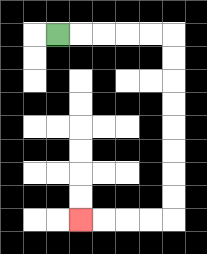{'start': '[2, 1]', 'end': '[3, 9]', 'path_directions': 'R,R,R,R,R,D,D,D,D,D,D,D,D,L,L,L,L', 'path_coordinates': '[[2, 1], [3, 1], [4, 1], [5, 1], [6, 1], [7, 1], [7, 2], [7, 3], [7, 4], [7, 5], [7, 6], [7, 7], [7, 8], [7, 9], [6, 9], [5, 9], [4, 9], [3, 9]]'}